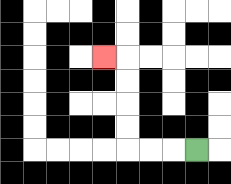{'start': '[8, 6]', 'end': '[4, 2]', 'path_directions': 'L,L,L,U,U,U,U,L', 'path_coordinates': '[[8, 6], [7, 6], [6, 6], [5, 6], [5, 5], [5, 4], [5, 3], [5, 2], [4, 2]]'}